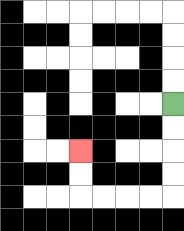{'start': '[7, 4]', 'end': '[3, 6]', 'path_directions': 'D,D,D,D,L,L,L,L,U,U', 'path_coordinates': '[[7, 4], [7, 5], [7, 6], [7, 7], [7, 8], [6, 8], [5, 8], [4, 8], [3, 8], [3, 7], [3, 6]]'}